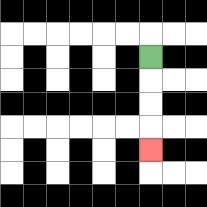{'start': '[6, 2]', 'end': '[6, 6]', 'path_directions': 'D,D,D,D', 'path_coordinates': '[[6, 2], [6, 3], [6, 4], [6, 5], [6, 6]]'}